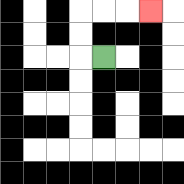{'start': '[4, 2]', 'end': '[6, 0]', 'path_directions': 'L,U,U,R,R,R', 'path_coordinates': '[[4, 2], [3, 2], [3, 1], [3, 0], [4, 0], [5, 0], [6, 0]]'}